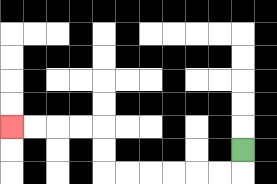{'start': '[10, 6]', 'end': '[0, 5]', 'path_directions': 'D,L,L,L,L,L,L,U,U,L,L,L,L', 'path_coordinates': '[[10, 6], [10, 7], [9, 7], [8, 7], [7, 7], [6, 7], [5, 7], [4, 7], [4, 6], [4, 5], [3, 5], [2, 5], [1, 5], [0, 5]]'}